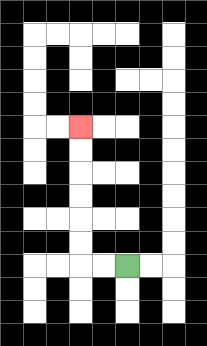{'start': '[5, 11]', 'end': '[3, 5]', 'path_directions': 'L,L,U,U,U,U,U,U', 'path_coordinates': '[[5, 11], [4, 11], [3, 11], [3, 10], [3, 9], [3, 8], [3, 7], [3, 6], [3, 5]]'}